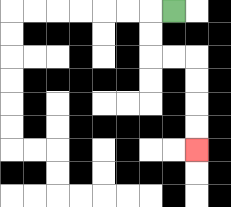{'start': '[7, 0]', 'end': '[8, 6]', 'path_directions': 'L,D,D,R,R,D,D,D,D', 'path_coordinates': '[[7, 0], [6, 0], [6, 1], [6, 2], [7, 2], [8, 2], [8, 3], [8, 4], [8, 5], [8, 6]]'}